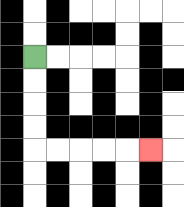{'start': '[1, 2]', 'end': '[6, 6]', 'path_directions': 'D,D,D,D,R,R,R,R,R', 'path_coordinates': '[[1, 2], [1, 3], [1, 4], [1, 5], [1, 6], [2, 6], [3, 6], [4, 6], [5, 6], [6, 6]]'}